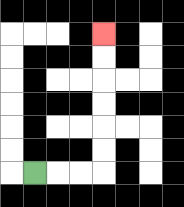{'start': '[1, 7]', 'end': '[4, 1]', 'path_directions': 'R,R,R,U,U,U,U,U,U', 'path_coordinates': '[[1, 7], [2, 7], [3, 7], [4, 7], [4, 6], [4, 5], [4, 4], [4, 3], [4, 2], [4, 1]]'}